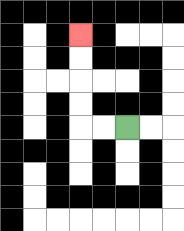{'start': '[5, 5]', 'end': '[3, 1]', 'path_directions': 'L,L,U,U,U,U', 'path_coordinates': '[[5, 5], [4, 5], [3, 5], [3, 4], [3, 3], [3, 2], [3, 1]]'}